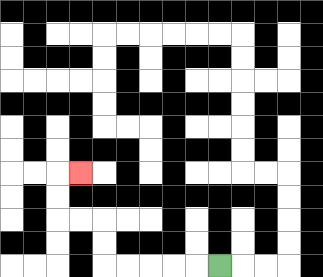{'start': '[9, 11]', 'end': '[3, 7]', 'path_directions': 'L,L,L,L,L,U,U,L,L,U,U,R', 'path_coordinates': '[[9, 11], [8, 11], [7, 11], [6, 11], [5, 11], [4, 11], [4, 10], [4, 9], [3, 9], [2, 9], [2, 8], [2, 7], [3, 7]]'}